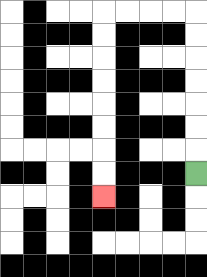{'start': '[8, 7]', 'end': '[4, 8]', 'path_directions': 'U,U,U,U,U,U,U,L,L,L,L,D,D,D,D,D,D,D,D', 'path_coordinates': '[[8, 7], [8, 6], [8, 5], [8, 4], [8, 3], [8, 2], [8, 1], [8, 0], [7, 0], [6, 0], [5, 0], [4, 0], [4, 1], [4, 2], [4, 3], [4, 4], [4, 5], [4, 6], [4, 7], [4, 8]]'}